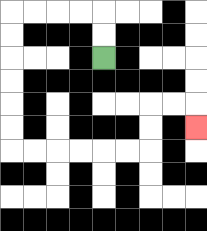{'start': '[4, 2]', 'end': '[8, 5]', 'path_directions': 'U,U,L,L,L,L,D,D,D,D,D,D,R,R,R,R,R,R,U,U,R,R,D', 'path_coordinates': '[[4, 2], [4, 1], [4, 0], [3, 0], [2, 0], [1, 0], [0, 0], [0, 1], [0, 2], [0, 3], [0, 4], [0, 5], [0, 6], [1, 6], [2, 6], [3, 6], [4, 6], [5, 6], [6, 6], [6, 5], [6, 4], [7, 4], [8, 4], [8, 5]]'}